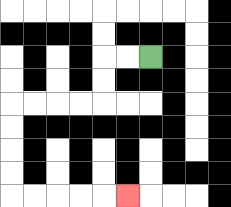{'start': '[6, 2]', 'end': '[5, 8]', 'path_directions': 'L,L,D,D,L,L,L,L,D,D,D,D,R,R,R,R,R', 'path_coordinates': '[[6, 2], [5, 2], [4, 2], [4, 3], [4, 4], [3, 4], [2, 4], [1, 4], [0, 4], [0, 5], [0, 6], [0, 7], [0, 8], [1, 8], [2, 8], [3, 8], [4, 8], [5, 8]]'}